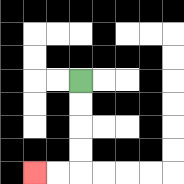{'start': '[3, 3]', 'end': '[1, 7]', 'path_directions': 'D,D,D,D,L,L', 'path_coordinates': '[[3, 3], [3, 4], [3, 5], [3, 6], [3, 7], [2, 7], [1, 7]]'}